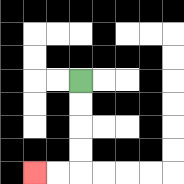{'start': '[3, 3]', 'end': '[1, 7]', 'path_directions': 'D,D,D,D,L,L', 'path_coordinates': '[[3, 3], [3, 4], [3, 5], [3, 6], [3, 7], [2, 7], [1, 7]]'}